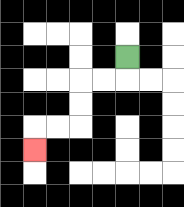{'start': '[5, 2]', 'end': '[1, 6]', 'path_directions': 'D,L,L,D,D,L,L,D', 'path_coordinates': '[[5, 2], [5, 3], [4, 3], [3, 3], [3, 4], [3, 5], [2, 5], [1, 5], [1, 6]]'}